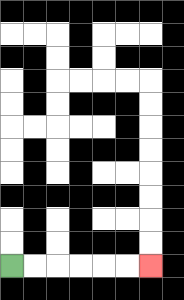{'start': '[0, 11]', 'end': '[6, 11]', 'path_directions': 'R,R,R,R,R,R', 'path_coordinates': '[[0, 11], [1, 11], [2, 11], [3, 11], [4, 11], [5, 11], [6, 11]]'}